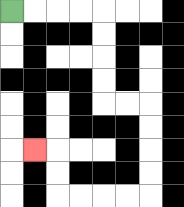{'start': '[0, 0]', 'end': '[1, 6]', 'path_directions': 'R,R,R,R,D,D,D,D,R,R,D,D,D,D,L,L,L,L,U,U,L', 'path_coordinates': '[[0, 0], [1, 0], [2, 0], [3, 0], [4, 0], [4, 1], [4, 2], [4, 3], [4, 4], [5, 4], [6, 4], [6, 5], [6, 6], [6, 7], [6, 8], [5, 8], [4, 8], [3, 8], [2, 8], [2, 7], [2, 6], [1, 6]]'}